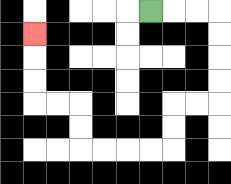{'start': '[6, 0]', 'end': '[1, 1]', 'path_directions': 'R,R,R,D,D,D,D,L,L,D,D,L,L,L,L,U,U,L,L,U,U,U', 'path_coordinates': '[[6, 0], [7, 0], [8, 0], [9, 0], [9, 1], [9, 2], [9, 3], [9, 4], [8, 4], [7, 4], [7, 5], [7, 6], [6, 6], [5, 6], [4, 6], [3, 6], [3, 5], [3, 4], [2, 4], [1, 4], [1, 3], [1, 2], [1, 1]]'}